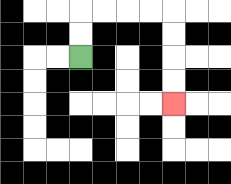{'start': '[3, 2]', 'end': '[7, 4]', 'path_directions': 'U,U,R,R,R,R,D,D,D,D', 'path_coordinates': '[[3, 2], [3, 1], [3, 0], [4, 0], [5, 0], [6, 0], [7, 0], [7, 1], [7, 2], [7, 3], [7, 4]]'}